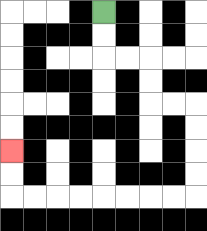{'start': '[4, 0]', 'end': '[0, 6]', 'path_directions': 'D,D,R,R,D,D,R,R,D,D,D,D,L,L,L,L,L,L,L,L,U,U', 'path_coordinates': '[[4, 0], [4, 1], [4, 2], [5, 2], [6, 2], [6, 3], [6, 4], [7, 4], [8, 4], [8, 5], [8, 6], [8, 7], [8, 8], [7, 8], [6, 8], [5, 8], [4, 8], [3, 8], [2, 8], [1, 8], [0, 8], [0, 7], [0, 6]]'}